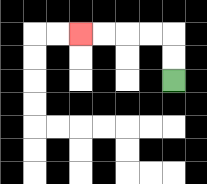{'start': '[7, 3]', 'end': '[3, 1]', 'path_directions': 'U,U,L,L,L,L', 'path_coordinates': '[[7, 3], [7, 2], [7, 1], [6, 1], [5, 1], [4, 1], [3, 1]]'}